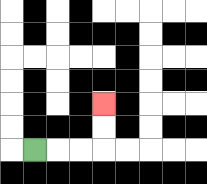{'start': '[1, 6]', 'end': '[4, 4]', 'path_directions': 'R,R,R,U,U', 'path_coordinates': '[[1, 6], [2, 6], [3, 6], [4, 6], [4, 5], [4, 4]]'}